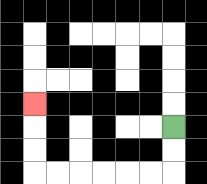{'start': '[7, 5]', 'end': '[1, 4]', 'path_directions': 'D,D,L,L,L,L,L,L,U,U,U', 'path_coordinates': '[[7, 5], [7, 6], [7, 7], [6, 7], [5, 7], [4, 7], [3, 7], [2, 7], [1, 7], [1, 6], [1, 5], [1, 4]]'}